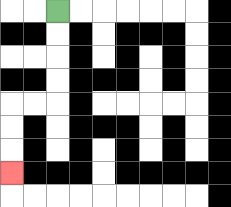{'start': '[2, 0]', 'end': '[0, 7]', 'path_directions': 'D,D,D,D,L,L,D,D,D', 'path_coordinates': '[[2, 0], [2, 1], [2, 2], [2, 3], [2, 4], [1, 4], [0, 4], [0, 5], [0, 6], [0, 7]]'}